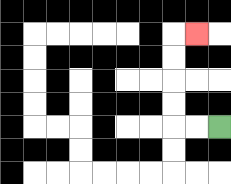{'start': '[9, 5]', 'end': '[8, 1]', 'path_directions': 'L,L,U,U,U,U,R', 'path_coordinates': '[[9, 5], [8, 5], [7, 5], [7, 4], [7, 3], [7, 2], [7, 1], [8, 1]]'}